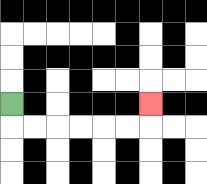{'start': '[0, 4]', 'end': '[6, 4]', 'path_directions': 'D,R,R,R,R,R,R,U', 'path_coordinates': '[[0, 4], [0, 5], [1, 5], [2, 5], [3, 5], [4, 5], [5, 5], [6, 5], [6, 4]]'}